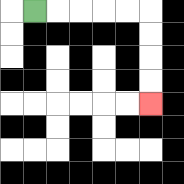{'start': '[1, 0]', 'end': '[6, 4]', 'path_directions': 'R,R,R,R,R,D,D,D,D', 'path_coordinates': '[[1, 0], [2, 0], [3, 0], [4, 0], [5, 0], [6, 0], [6, 1], [6, 2], [6, 3], [6, 4]]'}